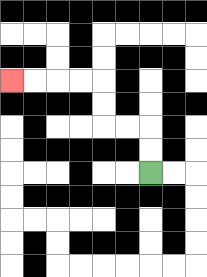{'start': '[6, 7]', 'end': '[0, 3]', 'path_directions': 'U,U,L,L,U,U,L,L,L,L', 'path_coordinates': '[[6, 7], [6, 6], [6, 5], [5, 5], [4, 5], [4, 4], [4, 3], [3, 3], [2, 3], [1, 3], [0, 3]]'}